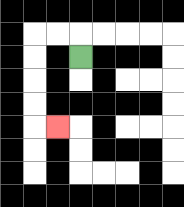{'start': '[3, 2]', 'end': '[2, 5]', 'path_directions': 'U,L,L,D,D,D,D,R', 'path_coordinates': '[[3, 2], [3, 1], [2, 1], [1, 1], [1, 2], [1, 3], [1, 4], [1, 5], [2, 5]]'}